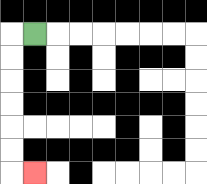{'start': '[1, 1]', 'end': '[1, 7]', 'path_directions': 'L,D,D,D,D,D,D,R', 'path_coordinates': '[[1, 1], [0, 1], [0, 2], [0, 3], [0, 4], [0, 5], [0, 6], [0, 7], [1, 7]]'}